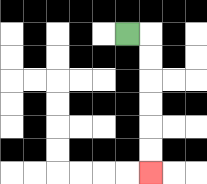{'start': '[5, 1]', 'end': '[6, 7]', 'path_directions': 'R,D,D,D,D,D,D', 'path_coordinates': '[[5, 1], [6, 1], [6, 2], [6, 3], [6, 4], [6, 5], [6, 6], [6, 7]]'}